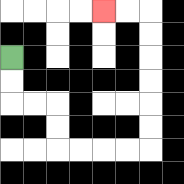{'start': '[0, 2]', 'end': '[4, 0]', 'path_directions': 'D,D,R,R,D,D,R,R,R,R,U,U,U,U,U,U,L,L', 'path_coordinates': '[[0, 2], [0, 3], [0, 4], [1, 4], [2, 4], [2, 5], [2, 6], [3, 6], [4, 6], [5, 6], [6, 6], [6, 5], [6, 4], [6, 3], [6, 2], [6, 1], [6, 0], [5, 0], [4, 0]]'}